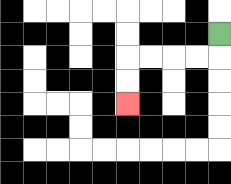{'start': '[9, 1]', 'end': '[5, 4]', 'path_directions': 'D,L,L,L,L,D,D', 'path_coordinates': '[[9, 1], [9, 2], [8, 2], [7, 2], [6, 2], [5, 2], [5, 3], [5, 4]]'}